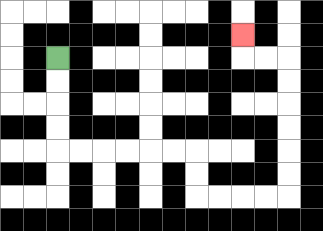{'start': '[2, 2]', 'end': '[10, 1]', 'path_directions': 'D,D,D,D,R,R,R,R,R,R,D,D,R,R,R,R,U,U,U,U,U,U,L,L,U', 'path_coordinates': '[[2, 2], [2, 3], [2, 4], [2, 5], [2, 6], [3, 6], [4, 6], [5, 6], [6, 6], [7, 6], [8, 6], [8, 7], [8, 8], [9, 8], [10, 8], [11, 8], [12, 8], [12, 7], [12, 6], [12, 5], [12, 4], [12, 3], [12, 2], [11, 2], [10, 2], [10, 1]]'}